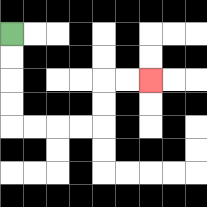{'start': '[0, 1]', 'end': '[6, 3]', 'path_directions': 'D,D,D,D,R,R,R,R,U,U,R,R', 'path_coordinates': '[[0, 1], [0, 2], [0, 3], [0, 4], [0, 5], [1, 5], [2, 5], [3, 5], [4, 5], [4, 4], [4, 3], [5, 3], [6, 3]]'}